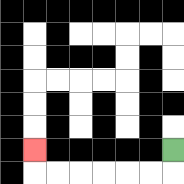{'start': '[7, 6]', 'end': '[1, 6]', 'path_directions': 'D,L,L,L,L,L,L,U', 'path_coordinates': '[[7, 6], [7, 7], [6, 7], [5, 7], [4, 7], [3, 7], [2, 7], [1, 7], [1, 6]]'}